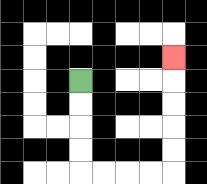{'start': '[3, 3]', 'end': '[7, 2]', 'path_directions': 'D,D,D,D,R,R,R,R,U,U,U,U,U', 'path_coordinates': '[[3, 3], [3, 4], [3, 5], [3, 6], [3, 7], [4, 7], [5, 7], [6, 7], [7, 7], [7, 6], [7, 5], [7, 4], [7, 3], [7, 2]]'}